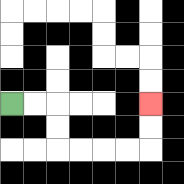{'start': '[0, 4]', 'end': '[6, 4]', 'path_directions': 'R,R,D,D,R,R,R,R,U,U', 'path_coordinates': '[[0, 4], [1, 4], [2, 4], [2, 5], [2, 6], [3, 6], [4, 6], [5, 6], [6, 6], [6, 5], [6, 4]]'}